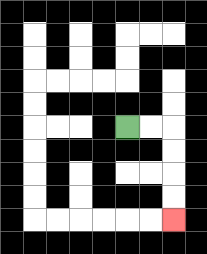{'start': '[5, 5]', 'end': '[7, 9]', 'path_directions': 'R,R,D,D,D,D', 'path_coordinates': '[[5, 5], [6, 5], [7, 5], [7, 6], [7, 7], [7, 8], [7, 9]]'}